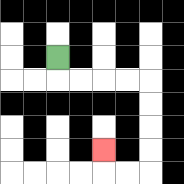{'start': '[2, 2]', 'end': '[4, 6]', 'path_directions': 'D,R,R,R,R,D,D,D,D,L,L,U', 'path_coordinates': '[[2, 2], [2, 3], [3, 3], [4, 3], [5, 3], [6, 3], [6, 4], [6, 5], [6, 6], [6, 7], [5, 7], [4, 7], [4, 6]]'}